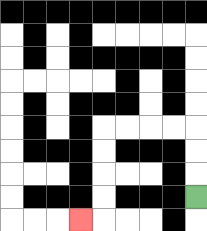{'start': '[8, 8]', 'end': '[3, 9]', 'path_directions': 'U,U,U,L,L,L,L,D,D,D,D,L', 'path_coordinates': '[[8, 8], [8, 7], [8, 6], [8, 5], [7, 5], [6, 5], [5, 5], [4, 5], [4, 6], [4, 7], [4, 8], [4, 9], [3, 9]]'}